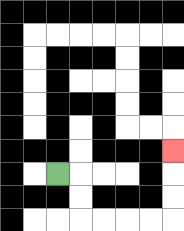{'start': '[2, 7]', 'end': '[7, 6]', 'path_directions': 'R,D,D,R,R,R,R,U,U,U', 'path_coordinates': '[[2, 7], [3, 7], [3, 8], [3, 9], [4, 9], [5, 9], [6, 9], [7, 9], [7, 8], [7, 7], [7, 6]]'}